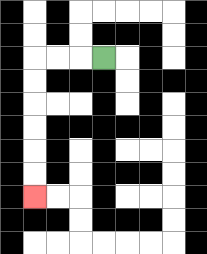{'start': '[4, 2]', 'end': '[1, 8]', 'path_directions': 'L,L,L,D,D,D,D,D,D', 'path_coordinates': '[[4, 2], [3, 2], [2, 2], [1, 2], [1, 3], [1, 4], [1, 5], [1, 6], [1, 7], [1, 8]]'}